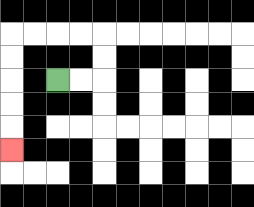{'start': '[2, 3]', 'end': '[0, 6]', 'path_directions': 'R,R,U,U,L,L,L,L,D,D,D,D,D', 'path_coordinates': '[[2, 3], [3, 3], [4, 3], [4, 2], [4, 1], [3, 1], [2, 1], [1, 1], [0, 1], [0, 2], [0, 3], [0, 4], [0, 5], [0, 6]]'}